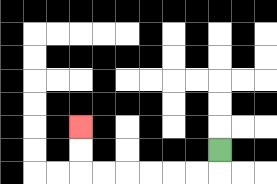{'start': '[9, 6]', 'end': '[3, 5]', 'path_directions': 'D,L,L,L,L,L,L,U,U', 'path_coordinates': '[[9, 6], [9, 7], [8, 7], [7, 7], [6, 7], [5, 7], [4, 7], [3, 7], [3, 6], [3, 5]]'}